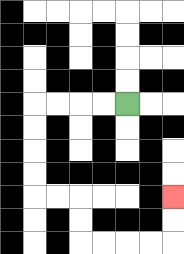{'start': '[5, 4]', 'end': '[7, 8]', 'path_directions': 'L,L,L,L,D,D,D,D,R,R,D,D,R,R,R,R,U,U', 'path_coordinates': '[[5, 4], [4, 4], [3, 4], [2, 4], [1, 4], [1, 5], [1, 6], [1, 7], [1, 8], [2, 8], [3, 8], [3, 9], [3, 10], [4, 10], [5, 10], [6, 10], [7, 10], [7, 9], [7, 8]]'}